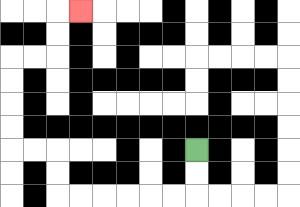{'start': '[8, 6]', 'end': '[3, 0]', 'path_directions': 'D,D,L,L,L,L,L,L,U,U,L,L,U,U,U,U,R,R,U,U,R', 'path_coordinates': '[[8, 6], [8, 7], [8, 8], [7, 8], [6, 8], [5, 8], [4, 8], [3, 8], [2, 8], [2, 7], [2, 6], [1, 6], [0, 6], [0, 5], [0, 4], [0, 3], [0, 2], [1, 2], [2, 2], [2, 1], [2, 0], [3, 0]]'}